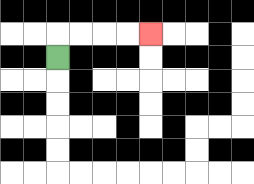{'start': '[2, 2]', 'end': '[6, 1]', 'path_directions': 'U,R,R,R,R', 'path_coordinates': '[[2, 2], [2, 1], [3, 1], [4, 1], [5, 1], [6, 1]]'}